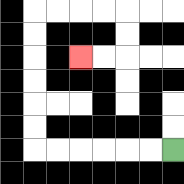{'start': '[7, 6]', 'end': '[3, 2]', 'path_directions': 'L,L,L,L,L,L,U,U,U,U,U,U,R,R,R,R,D,D,L,L', 'path_coordinates': '[[7, 6], [6, 6], [5, 6], [4, 6], [3, 6], [2, 6], [1, 6], [1, 5], [1, 4], [1, 3], [1, 2], [1, 1], [1, 0], [2, 0], [3, 0], [4, 0], [5, 0], [5, 1], [5, 2], [4, 2], [3, 2]]'}